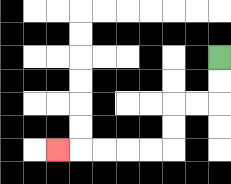{'start': '[9, 2]', 'end': '[2, 6]', 'path_directions': 'D,D,L,L,D,D,L,L,L,L,L', 'path_coordinates': '[[9, 2], [9, 3], [9, 4], [8, 4], [7, 4], [7, 5], [7, 6], [6, 6], [5, 6], [4, 6], [3, 6], [2, 6]]'}